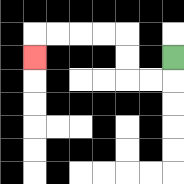{'start': '[7, 2]', 'end': '[1, 2]', 'path_directions': 'D,L,L,U,U,L,L,L,L,D', 'path_coordinates': '[[7, 2], [7, 3], [6, 3], [5, 3], [5, 2], [5, 1], [4, 1], [3, 1], [2, 1], [1, 1], [1, 2]]'}